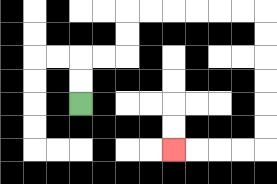{'start': '[3, 4]', 'end': '[7, 6]', 'path_directions': 'U,U,R,R,U,U,R,R,R,R,R,R,D,D,D,D,D,D,L,L,L,L', 'path_coordinates': '[[3, 4], [3, 3], [3, 2], [4, 2], [5, 2], [5, 1], [5, 0], [6, 0], [7, 0], [8, 0], [9, 0], [10, 0], [11, 0], [11, 1], [11, 2], [11, 3], [11, 4], [11, 5], [11, 6], [10, 6], [9, 6], [8, 6], [7, 6]]'}